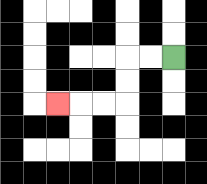{'start': '[7, 2]', 'end': '[2, 4]', 'path_directions': 'L,L,D,D,L,L,L', 'path_coordinates': '[[7, 2], [6, 2], [5, 2], [5, 3], [5, 4], [4, 4], [3, 4], [2, 4]]'}